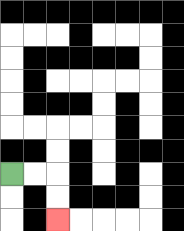{'start': '[0, 7]', 'end': '[2, 9]', 'path_directions': 'R,R,D,D', 'path_coordinates': '[[0, 7], [1, 7], [2, 7], [2, 8], [2, 9]]'}